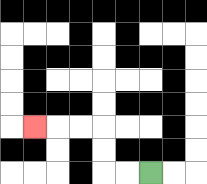{'start': '[6, 7]', 'end': '[1, 5]', 'path_directions': 'L,L,U,U,L,L,L', 'path_coordinates': '[[6, 7], [5, 7], [4, 7], [4, 6], [4, 5], [3, 5], [2, 5], [1, 5]]'}